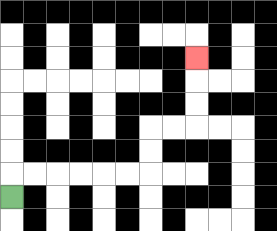{'start': '[0, 8]', 'end': '[8, 2]', 'path_directions': 'U,R,R,R,R,R,R,U,U,R,R,U,U,U', 'path_coordinates': '[[0, 8], [0, 7], [1, 7], [2, 7], [3, 7], [4, 7], [5, 7], [6, 7], [6, 6], [6, 5], [7, 5], [8, 5], [8, 4], [8, 3], [8, 2]]'}